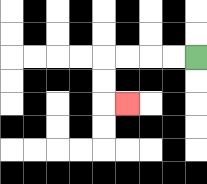{'start': '[8, 2]', 'end': '[5, 4]', 'path_directions': 'L,L,L,L,D,D,R', 'path_coordinates': '[[8, 2], [7, 2], [6, 2], [5, 2], [4, 2], [4, 3], [4, 4], [5, 4]]'}